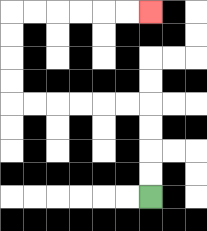{'start': '[6, 8]', 'end': '[6, 0]', 'path_directions': 'U,U,U,U,L,L,L,L,L,L,U,U,U,U,R,R,R,R,R,R', 'path_coordinates': '[[6, 8], [6, 7], [6, 6], [6, 5], [6, 4], [5, 4], [4, 4], [3, 4], [2, 4], [1, 4], [0, 4], [0, 3], [0, 2], [0, 1], [0, 0], [1, 0], [2, 0], [3, 0], [4, 0], [5, 0], [6, 0]]'}